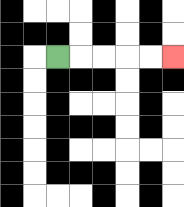{'start': '[2, 2]', 'end': '[7, 2]', 'path_directions': 'R,R,R,R,R', 'path_coordinates': '[[2, 2], [3, 2], [4, 2], [5, 2], [6, 2], [7, 2]]'}